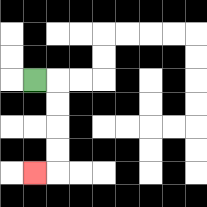{'start': '[1, 3]', 'end': '[1, 7]', 'path_directions': 'R,D,D,D,D,L', 'path_coordinates': '[[1, 3], [2, 3], [2, 4], [2, 5], [2, 6], [2, 7], [1, 7]]'}